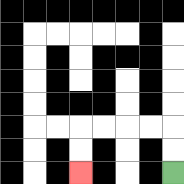{'start': '[7, 7]', 'end': '[3, 7]', 'path_directions': 'U,U,L,L,L,L,D,D', 'path_coordinates': '[[7, 7], [7, 6], [7, 5], [6, 5], [5, 5], [4, 5], [3, 5], [3, 6], [3, 7]]'}